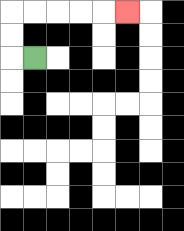{'start': '[1, 2]', 'end': '[5, 0]', 'path_directions': 'L,U,U,R,R,R,R,R', 'path_coordinates': '[[1, 2], [0, 2], [0, 1], [0, 0], [1, 0], [2, 0], [3, 0], [4, 0], [5, 0]]'}